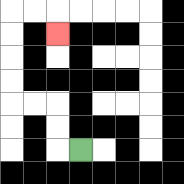{'start': '[3, 6]', 'end': '[2, 1]', 'path_directions': 'L,U,U,L,L,U,U,U,U,R,R,D', 'path_coordinates': '[[3, 6], [2, 6], [2, 5], [2, 4], [1, 4], [0, 4], [0, 3], [0, 2], [0, 1], [0, 0], [1, 0], [2, 0], [2, 1]]'}